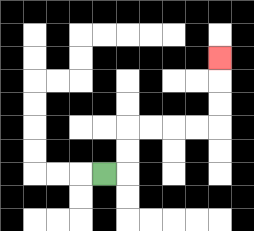{'start': '[4, 7]', 'end': '[9, 2]', 'path_directions': 'R,U,U,R,R,R,R,U,U,U', 'path_coordinates': '[[4, 7], [5, 7], [5, 6], [5, 5], [6, 5], [7, 5], [8, 5], [9, 5], [9, 4], [9, 3], [9, 2]]'}